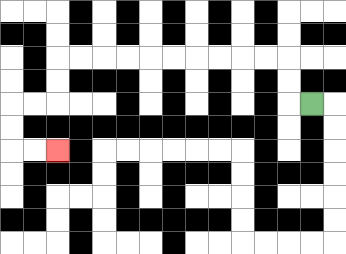{'start': '[13, 4]', 'end': '[2, 6]', 'path_directions': 'L,U,U,L,L,L,L,L,L,L,L,L,L,D,D,L,L,D,D,R,R', 'path_coordinates': '[[13, 4], [12, 4], [12, 3], [12, 2], [11, 2], [10, 2], [9, 2], [8, 2], [7, 2], [6, 2], [5, 2], [4, 2], [3, 2], [2, 2], [2, 3], [2, 4], [1, 4], [0, 4], [0, 5], [0, 6], [1, 6], [2, 6]]'}